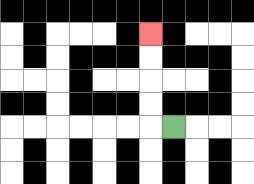{'start': '[7, 5]', 'end': '[6, 1]', 'path_directions': 'L,U,U,U,U', 'path_coordinates': '[[7, 5], [6, 5], [6, 4], [6, 3], [6, 2], [6, 1]]'}